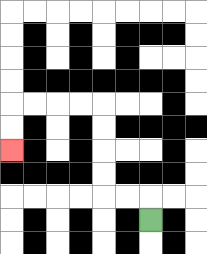{'start': '[6, 9]', 'end': '[0, 6]', 'path_directions': 'U,L,L,U,U,U,U,L,L,L,L,D,D', 'path_coordinates': '[[6, 9], [6, 8], [5, 8], [4, 8], [4, 7], [4, 6], [4, 5], [4, 4], [3, 4], [2, 4], [1, 4], [0, 4], [0, 5], [0, 6]]'}